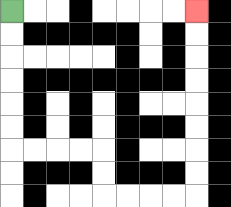{'start': '[0, 0]', 'end': '[8, 0]', 'path_directions': 'D,D,D,D,D,D,R,R,R,R,D,D,R,R,R,R,U,U,U,U,U,U,U,U', 'path_coordinates': '[[0, 0], [0, 1], [0, 2], [0, 3], [0, 4], [0, 5], [0, 6], [1, 6], [2, 6], [3, 6], [4, 6], [4, 7], [4, 8], [5, 8], [6, 8], [7, 8], [8, 8], [8, 7], [8, 6], [8, 5], [8, 4], [8, 3], [8, 2], [8, 1], [8, 0]]'}